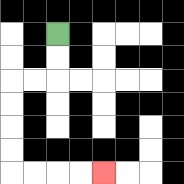{'start': '[2, 1]', 'end': '[4, 7]', 'path_directions': 'D,D,L,L,D,D,D,D,R,R,R,R', 'path_coordinates': '[[2, 1], [2, 2], [2, 3], [1, 3], [0, 3], [0, 4], [0, 5], [0, 6], [0, 7], [1, 7], [2, 7], [3, 7], [4, 7]]'}